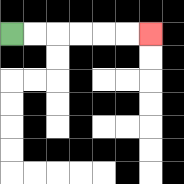{'start': '[0, 1]', 'end': '[6, 1]', 'path_directions': 'R,R,R,R,R,R', 'path_coordinates': '[[0, 1], [1, 1], [2, 1], [3, 1], [4, 1], [5, 1], [6, 1]]'}